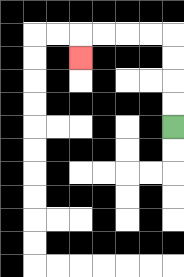{'start': '[7, 5]', 'end': '[3, 2]', 'path_directions': 'U,U,U,U,L,L,L,L,D', 'path_coordinates': '[[7, 5], [7, 4], [7, 3], [7, 2], [7, 1], [6, 1], [5, 1], [4, 1], [3, 1], [3, 2]]'}